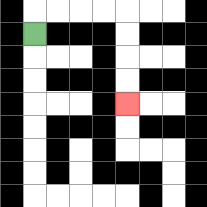{'start': '[1, 1]', 'end': '[5, 4]', 'path_directions': 'U,R,R,R,R,D,D,D,D', 'path_coordinates': '[[1, 1], [1, 0], [2, 0], [3, 0], [4, 0], [5, 0], [5, 1], [5, 2], [5, 3], [5, 4]]'}